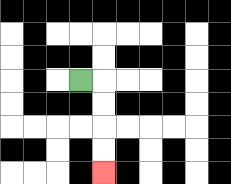{'start': '[3, 3]', 'end': '[4, 7]', 'path_directions': 'R,D,D,D,D', 'path_coordinates': '[[3, 3], [4, 3], [4, 4], [4, 5], [4, 6], [4, 7]]'}